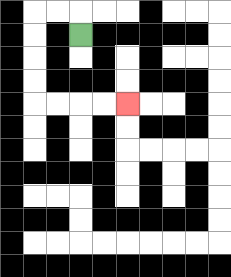{'start': '[3, 1]', 'end': '[5, 4]', 'path_directions': 'U,L,L,D,D,D,D,R,R,R,R', 'path_coordinates': '[[3, 1], [3, 0], [2, 0], [1, 0], [1, 1], [1, 2], [1, 3], [1, 4], [2, 4], [3, 4], [4, 4], [5, 4]]'}